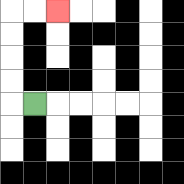{'start': '[1, 4]', 'end': '[2, 0]', 'path_directions': 'L,U,U,U,U,R,R', 'path_coordinates': '[[1, 4], [0, 4], [0, 3], [0, 2], [0, 1], [0, 0], [1, 0], [2, 0]]'}